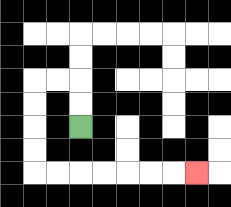{'start': '[3, 5]', 'end': '[8, 7]', 'path_directions': 'U,U,L,L,D,D,D,D,R,R,R,R,R,R,R', 'path_coordinates': '[[3, 5], [3, 4], [3, 3], [2, 3], [1, 3], [1, 4], [1, 5], [1, 6], [1, 7], [2, 7], [3, 7], [4, 7], [5, 7], [6, 7], [7, 7], [8, 7]]'}